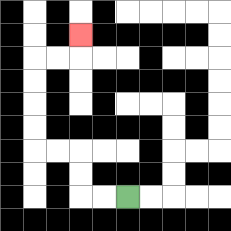{'start': '[5, 8]', 'end': '[3, 1]', 'path_directions': 'L,L,U,U,L,L,U,U,U,U,R,R,U', 'path_coordinates': '[[5, 8], [4, 8], [3, 8], [3, 7], [3, 6], [2, 6], [1, 6], [1, 5], [1, 4], [1, 3], [1, 2], [2, 2], [3, 2], [3, 1]]'}